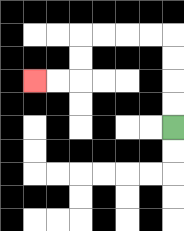{'start': '[7, 5]', 'end': '[1, 3]', 'path_directions': 'U,U,U,U,L,L,L,L,D,D,L,L', 'path_coordinates': '[[7, 5], [7, 4], [7, 3], [7, 2], [7, 1], [6, 1], [5, 1], [4, 1], [3, 1], [3, 2], [3, 3], [2, 3], [1, 3]]'}